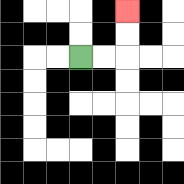{'start': '[3, 2]', 'end': '[5, 0]', 'path_directions': 'R,R,U,U', 'path_coordinates': '[[3, 2], [4, 2], [5, 2], [5, 1], [5, 0]]'}